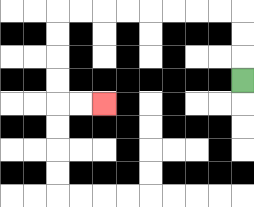{'start': '[10, 3]', 'end': '[4, 4]', 'path_directions': 'U,U,U,L,L,L,L,L,L,L,L,D,D,D,D,R,R', 'path_coordinates': '[[10, 3], [10, 2], [10, 1], [10, 0], [9, 0], [8, 0], [7, 0], [6, 0], [5, 0], [4, 0], [3, 0], [2, 0], [2, 1], [2, 2], [2, 3], [2, 4], [3, 4], [4, 4]]'}